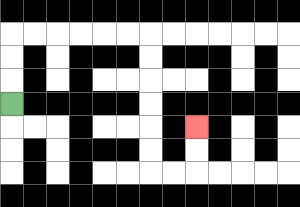{'start': '[0, 4]', 'end': '[8, 5]', 'path_directions': 'U,U,U,R,R,R,R,R,R,D,D,D,D,D,D,R,R,U,U', 'path_coordinates': '[[0, 4], [0, 3], [0, 2], [0, 1], [1, 1], [2, 1], [3, 1], [4, 1], [5, 1], [6, 1], [6, 2], [6, 3], [6, 4], [6, 5], [6, 6], [6, 7], [7, 7], [8, 7], [8, 6], [8, 5]]'}